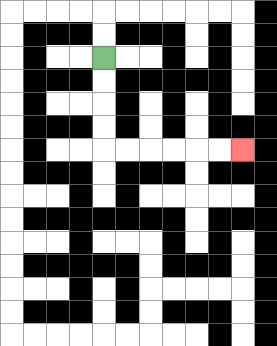{'start': '[4, 2]', 'end': '[10, 6]', 'path_directions': 'D,D,D,D,R,R,R,R,R,R', 'path_coordinates': '[[4, 2], [4, 3], [4, 4], [4, 5], [4, 6], [5, 6], [6, 6], [7, 6], [8, 6], [9, 6], [10, 6]]'}